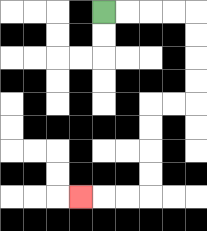{'start': '[4, 0]', 'end': '[3, 8]', 'path_directions': 'R,R,R,R,D,D,D,D,L,L,D,D,D,D,L,L,L', 'path_coordinates': '[[4, 0], [5, 0], [6, 0], [7, 0], [8, 0], [8, 1], [8, 2], [8, 3], [8, 4], [7, 4], [6, 4], [6, 5], [6, 6], [6, 7], [6, 8], [5, 8], [4, 8], [3, 8]]'}